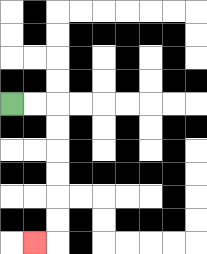{'start': '[0, 4]', 'end': '[1, 10]', 'path_directions': 'R,R,D,D,D,D,D,D,L', 'path_coordinates': '[[0, 4], [1, 4], [2, 4], [2, 5], [2, 6], [2, 7], [2, 8], [2, 9], [2, 10], [1, 10]]'}